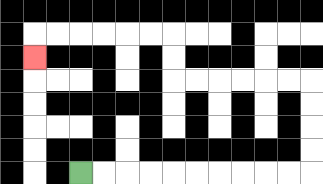{'start': '[3, 7]', 'end': '[1, 2]', 'path_directions': 'R,R,R,R,R,R,R,R,R,R,U,U,U,U,L,L,L,L,L,L,U,U,L,L,L,L,L,L,D', 'path_coordinates': '[[3, 7], [4, 7], [5, 7], [6, 7], [7, 7], [8, 7], [9, 7], [10, 7], [11, 7], [12, 7], [13, 7], [13, 6], [13, 5], [13, 4], [13, 3], [12, 3], [11, 3], [10, 3], [9, 3], [8, 3], [7, 3], [7, 2], [7, 1], [6, 1], [5, 1], [4, 1], [3, 1], [2, 1], [1, 1], [1, 2]]'}